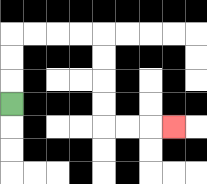{'start': '[0, 4]', 'end': '[7, 5]', 'path_directions': 'U,U,U,R,R,R,R,D,D,D,D,R,R,R', 'path_coordinates': '[[0, 4], [0, 3], [0, 2], [0, 1], [1, 1], [2, 1], [3, 1], [4, 1], [4, 2], [4, 3], [4, 4], [4, 5], [5, 5], [6, 5], [7, 5]]'}